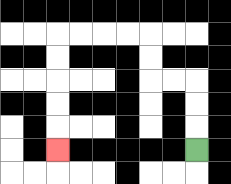{'start': '[8, 6]', 'end': '[2, 6]', 'path_directions': 'U,U,U,L,L,U,U,L,L,L,L,D,D,D,D,D', 'path_coordinates': '[[8, 6], [8, 5], [8, 4], [8, 3], [7, 3], [6, 3], [6, 2], [6, 1], [5, 1], [4, 1], [3, 1], [2, 1], [2, 2], [2, 3], [2, 4], [2, 5], [2, 6]]'}